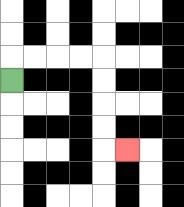{'start': '[0, 3]', 'end': '[5, 6]', 'path_directions': 'U,R,R,R,R,D,D,D,D,R', 'path_coordinates': '[[0, 3], [0, 2], [1, 2], [2, 2], [3, 2], [4, 2], [4, 3], [4, 4], [4, 5], [4, 6], [5, 6]]'}